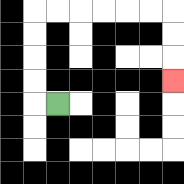{'start': '[2, 4]', 'end': '[7, 3]', 'path_directions': 'L,U,U,U,U,R,R,R,R,R,R,D,D,D', 'path_coordinates': '[[2, 4], [1, 4], [1, 3], [1, 2], [1, 1], [1, 0], [2, 0], [3, 0], [4, 0], [5, 0], [6, 0], [7, 0], [7, 1], [7, 2], [7, 3]]'}